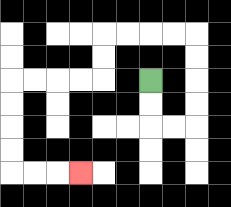{'start': '[6, 3]', 'end': '[3, 7]', 'path_directions': 'D,D,R,R,U,U,U,U,L,L,L,L,D,D,L,L,L,L,D,D,D,D,R,R,R', 'path_coordinates': '[[6, 3], [6, 4], [6, 5], [7, 5], [8, 5], [8, 4], [8, 3], [8, 2], [8, 1], [7, 1], [6, 1], [5, 1], [4, 1], [4, 2], [4, 3], [3, 3], [2, 3], [1, 3], [0, 3], [0, 4], [0, 5], [0, 6], [0, 7], [1, 7], [2, 7], [3, 7]]'}